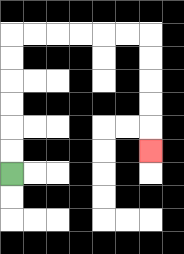{'start': '[0, 7]', 'end': '[6, 6]', 'path_directions': 'U,U,U,U,U,U,R,R,R,R,R,R,D,D,D,D,D', 'path_coordinates': '[[0, 7], [0, 6], [0, 5], [0, 4], [0, 3], [0, 2], [0, 1], [1, 1], [2, 1], [3, 1], [4, 1], [5, 1], [6, 1], [6, 2], [6, 3], [6, 4], [6, 5], [6, 6]]'}